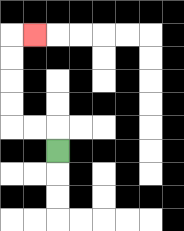{'start': '[2, 6]', 'end': '[1, 1]', 'path_directions': 'U,L,L,U,U,U,U,R', 'path_coordinates': '[[2, 6], [2, 5], [1, 5], [0, 5], [0, 4], [0, 3], [0, 2], [0, 1], [1, 1]]'}